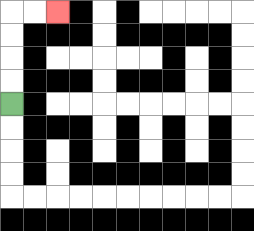{'start': '[0, 4]', 'end': '[2, 0]', 'path_directions': 'U,U,U,U,R,R', 'path_coordinates': '[[0, 4], [0, 3], [0, 2], [0, 1], [0, 0], [1, 0], [2, 0]]'}